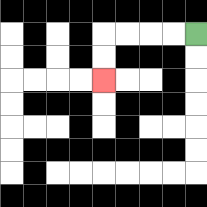{'start': '[8, 1]', 'end': '[4, 3]', 'path_directions': 'L,L,L,L,D,D', 'path_coordinates': '[[8, 1], [7, 1], [6, 1], [5, 1], [4, 1], [4, 2], [4, 3]]'}